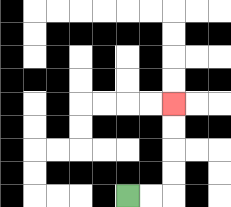{'start': '[5, 8]', 'end': '[7, 4]', 'path_directions': 'R,R,U,U,U,U', 'path_coordinates': '[[5, 8], [6, 8], [7, 8], [7, 7], [7, 6], [7, 5], [7, 4]]'}